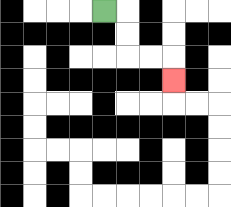{'start': '[4, 0]', 'end': '[7, 3]', 'path_directions': 'R,D,D,R,R,D', 'path_coordinates': '[[4, 0], [5, 0], [5, 1], [5, 2], [6, 2], [7, 2], [7, 3]]'}